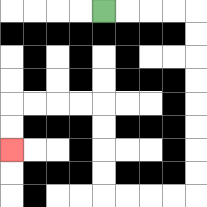{'start': '[4, 0]', 'end': '[0, 6]', 'path_directions': 'R,R,R,R,D,D,D,D,D,D,D,D,L,L,L,L,U,U,U,U,L,L,L,L,D,D', 'path_coordinates': '[[4, 0], [5, 0], [6, 0], [7, 0], [8, 0], [8, 1], [8, 2], [8, 3], [8, 4], [8, 5], [8, 6], [8, 7], [8, 8], [7, 8], [6, 8], [5, 8], [4, 8], [4, 7], [4, 6], [4, 5], [4, 4], [3, 4], [2, 4], [1, 4], [0, 4], [0, 5], [0, 6]]'}